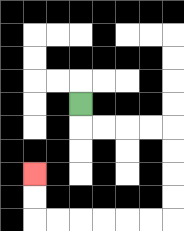{'start': '[3, 4]', 'end': '[1, 7]', 'path_directions': 'D,R,R,R,R,D,D,D,D,L,L,L,L,L,L,U,U', 'path_coordinates': '[[3, 4], [3, 5], [4, 5], [5, 5], [6, 5], [7, 5], [7, 6], [7, 7], [7, 8], [7, 9], [6, 9], [5, 9], [4, 9], [3, 9], [2, 9], [1, 9], [1, 8], [1, 7]]'}